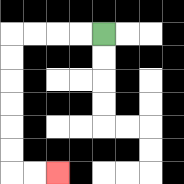{'start': '[4, 1]', 'end': '[2, 7]', 'path_directions': 'L,L,L,L,D,D,D,D,D,D,R,R', 'path_coordinates': '[[4, 1], [3, 1], [2, 1], [1, 1], [0, 1], [0, 2], [0, 3], [0, 4], [0, 5], [0, 6], [0, 7], [1, 7], [2, 7]]'}